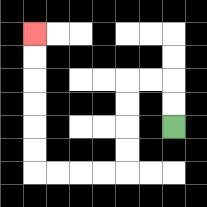{'start': '[7, 5]', 'end': '[1, 1]', 'path_directions': 'U,U,L,L,D,D,D,D,L,L,L,L,U,U,U,U,U,U', 'path_coordinates': '[[7, 5], [7, 4], [7, 3], [6, 3], [5, 3], [5, 4], [5, 5], [5, 6], [5, 7], [4, 7], [3, 7], [2, 7], [1, 7], [1, 6], [1, 5], [1, 4], [1, 3], [1, 2], [1, 1]]'}